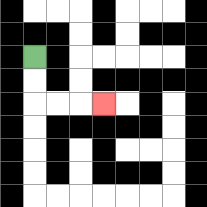{'start': '[1, 2]', 'end': '[4, 4]', 'path_directions': 'D,D,R,R,R', 'path_coordinates': '[[1, 2], [1, 3], [1, 4], [2, 4], [3, 4], [4, 4]]'}